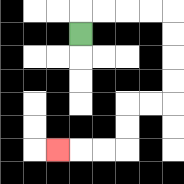{'start': '[3, 1]', 'end': '[2, 6]', 'path_directions': 'U,R,R,R,R,D,D,D,D,L,L,D,D,L,L,L', 'path_coordinates': '[[3, 1], [3, 0], [4, 0], [5, 0], [6, 0], [7, 0], [7, 1], [7, 2], [7, 3], [7, 4], [6, 4], [5, 4], [5, 5], [5, 6], [4, 6], [3, 6], [2, 6]]'}